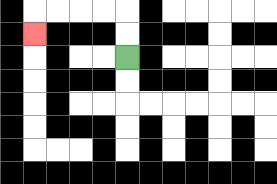{'start': '[5, 2]', 'end': '[1, 1]', 'path_directions': 'U,U,L,L,L,L,D', 'path_coordinates': '[[5, 2], [5, 1], [5, 0], [4, 0], [3, 0], [2, 0], [1, 0], [1, 1]]'}